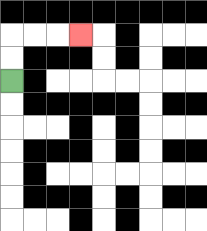{'start': '[0, 3]', 'end': '[3, 1]', 'path_directions': 'U,U,R,R,R', 'path_coordinates': '[[0, 3], [0, 2], [0, 1], [1, 1], [2, 1], [3, 1]]'}